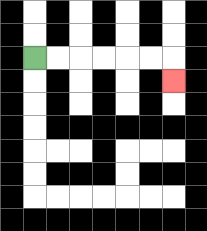{'start': '[1, 2]', 'end': '[7, 3]', 'path_directions': 'R,R,R,R,R,R,D', 'path_coordinates': '[[1, 2], [2, 2], [3, 2], [4, 2], [5, 2], [6, 2], [7, 2], [7, 3]]'}